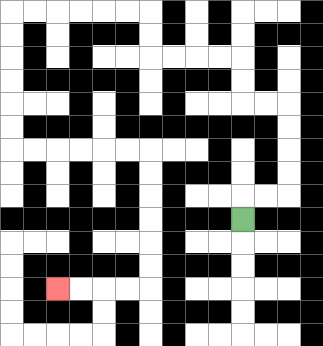{'start': '[10, 9]', 'end': '[2, 12]', 'path_directions': 'U,R,R,U,U,U,U,L,L,U,U,L,L,L,L,U,U,L,L,L,L,L,L,D,D,D,D,D,D,R,R,R,R,R,R,D,D,D,D,D,D,L,L,L,L', 'path_coordinates': '[[10, 9], [10, 8], [11, 8], [12, 8], [12, 7], [12, 6], [12, 5], [12, 4], [11, 4], [10, 4], [10, 3], [10, 2], [9, 2], [8, 2], [7, 2], [6, 2], [6, 1], [6, 0], [5, 0], [4, 0], [3, 0], [2, 0], [1, 0], [0, 0], [0, 1], [0, 2], [0, 3], [0, 4], [0, 5], [0, 6], [1, 6], [2, 6], [3, 6], [4, 6], [5, 6], [6, 6], [6, 7], [6, 8], [6, 9], [6, 10], [6, 11], [6, 12], [5, 12], [4, 12], [3, 12], [2, 12]]'}